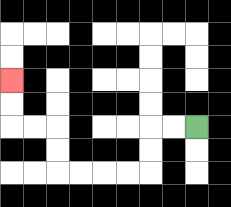{'start': '[8, 5]', 'end': '[0, 3]', 'path_directions': 'L,L,D,D,L,L,L,L,U,U,L,L,U,U', 'path_coordinates': '[[8, 5], [7, 5], [6, 5], [6, 6], [6, 7], [5, 7], [4, 7], [3, 7], [2, 7], [2, 6], [2, 5], [1, 5], [0, 5], [0, 4], [0, 3]]'}